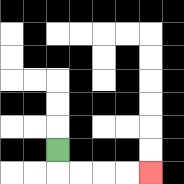{'start': '[2, 6]', 'end': '[6, 7]', 'path_directions': 'D,R,R,R,R', 'path_coordinates': '[[2, 6], [2, 7], [3, 7], [4, 7], [5, 7], [6, 7]]'}